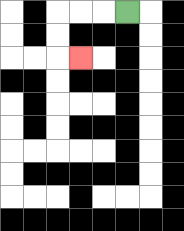{'start': '[5, 0]', 'end': '[3, 2]', 'path_directions': 'L,L,L,D,D,R', 'path_coordinates': '[[5, 0], [4, 0], [3, 0], [2, 0], [2, 1], [2, 2], [3, 2]]'}